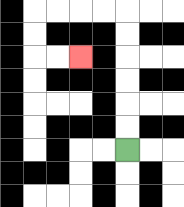{'start': '[5, 6]', 'end': '[3, 2]', 'path_directions': 'U,U,U,U,U,U,L,L,L,L,D,D,R,R', 'path_coordinates': '[[5, 6], [5, 5], [5, 4], [5, 3], [5, 2], [5, 1], [5, 0], [4, 0], [3, 0], [2, 0], [1, 0], [1, 1], [1, 2], [2, 2], [3, 2]]'}